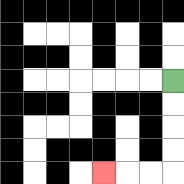{'start': '[7, 3]', 'end': '[4, 7]', 'path_directions': 'D,D,D,D,L,L,L', 'path_coordinates': '[[7, 3], [7, 4], [7, 5], [7, 6], [7, 7], [6, 7], [5, 7], [4, 7]]'}